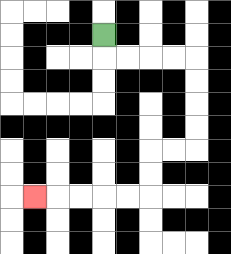{'start': '[4, 1]', 'end': '[1, 8]', 'path_directions': 'D,R,R,R,R,D,D,D,D,L,L,D,D,L,L,L,L,L', 'path_coordinates': '[[4, 1], [4, 2], [5, 2], [6, 2], [7, 2], [8, 2], [8, 3], [8, 4], [8, 5], [8, 6], [7, 6], [6, 6], [6, 7], [6, 8], [5, 8], [4, 8], [3, 8], [2, 8], [1, 8]]'}